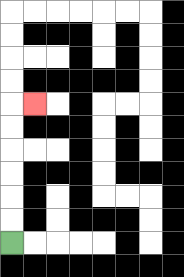{'start': '[0, 10]', 'end': '[1, 4]', 'path_directions': 'U,U,U,U,U,U,R', 'path_coordinates': '[[0, 10], [0, 9], [0, 8], [0, 7], [0, 6], [0, 5], [0, 4], [1, 4]]'}